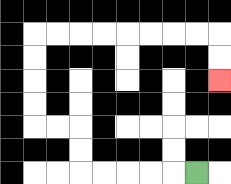{'start': '[8, 7]', 'end': '[9, 3]', 'path_directions': 'L,L,L,L,L,U,U,L,L,U,U,U,U,R,R,R,R,R,R,R,R,D,D', 'path_coordinates': '[[8, 7], [7, 7], [6, 7], [5, 7], [4, 7], [3, 7], [3, 6], [3, 5], [2, 5], [1, 5], [1, 4], [1, 3], [1, 2], [1, 1], [2, 1], [3, 1], [4, 1], [5, 1], [6, 1], [7, 1], [8, 1], [9, 1], [9, 2], [9, 3]]'}